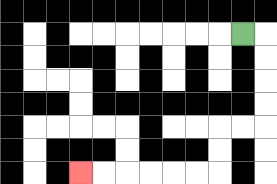{'start': '[10, 1]', 'end': '[3, 7]', 'path_directions': 'R,D,D,D,D,L,L,D,D,L,L,L,L,L,L', 'path_coordinates': '[[10, 1], [11, 1], [11, 2], [11, 3], [11, 4], [11, 5], [10, 5], [9, 5], [9, 6], [9, 7], [8, 7], [7, 7], [6, 7], [5, 7], [4, 7], [3, 7]]'}